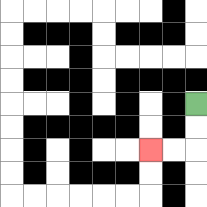{'start': '[8, 4]', 'end': '[6, 6]', 'path_directions': 'D,D,L,L', 'path_coordinates': '[[8, 4], [8, 5], [8, 6], [7, 6], [6, 6]]'}